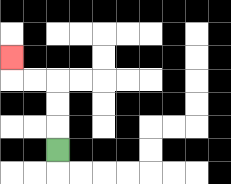{'start': '[2, 6]', 'end': '[0, 2]', 'path_directions': 'U,U,U,L,L,U', 'path_coordinates': '[[2, 6], [2, 5], [2, 4], [2, 3], [1, 3], [0, 3], [0, 2]]'}